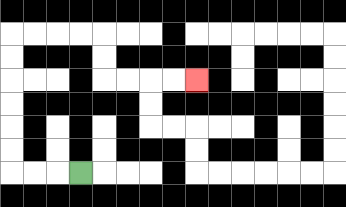{'start': '[3, 7]', 'end': '[8, 3]', 'path_directions': 'L,L,L,U,U,U,U,U,U,R,R,R,R,D,D,R,R,R,R', 'path_coordinates': '[[3, 7], [2, 7], [1, 7], [0, 7], [0, 6], [0, 5], [0, 4], [0, 3], [0, 2], [0, 1], [1, 1], [2, 1], [3, 1], [4, 1], [4, 2], [4, 3], [5, 3], [6, 3], [7, 3], [8, 3]]'}